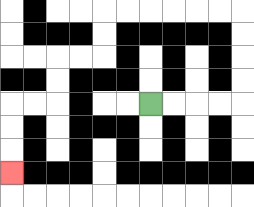{'start': '[6, 4]', 'end': '[0, 7]', 'path_directions': 'R,R,R,R,U,U,U,U,L,L,L,L,L,L,D,D,L,L,D,D,L,L,D,D,D', 'path_coordinates': '[[6, 4], [7, 4], [8, 4], [9, 4], [10, 4], [10, 3], [10, 2], [10, 1], [10, 0], [9, 0], [8, 0], [7, 0], [6, 0], [5, 0], [4, 0], [4, 1], [4, 2], [3, 2], [2, 2], [2, 3], [2, 4], [1, 4], [0, 4], [0, 5], [0, 6], [0, 7]]'}